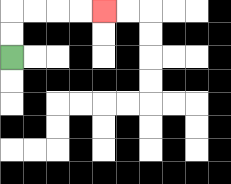{'start': '[0, 2]', 'end': '[4, 0]', 'path_directions': 'U,U,R,R,R,R', 'path_coordinates': '[[0, 2], [0, 1], [0, 0], [1, 0], [2, 0], [3, 0], [4, 0]]'}